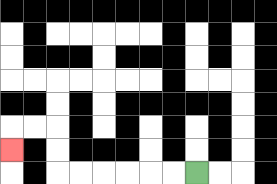{'start': '[8, 7]', 'end': '[0, 6]', 'path_directions': 'L,L,L,L,L,L,U,U,L,L,D', 'path_coordinates': '[[8, 7], [7, 7], [6, 7], [5, 7], [4, 7], [3, 7], [2, 7], [2, 6], [2, 5], [1, 5], [0, 5], [0, 6]]'}